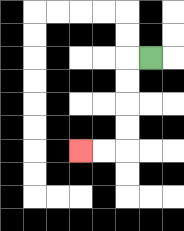{'start': '[6, 2]', 'end': '[3, 6]', 'path_directions': 'L,D,D,D,D,L,L', 'path_coordinates': '[[6, 2], [5, 2], [5, 3], [5, 4], [5, 5], [5, 6], [4, 6], [3, 6]]'}